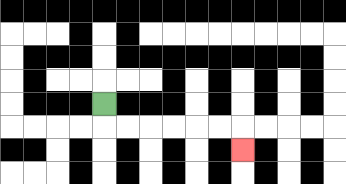{'start': '[4, 4]', 'end': '[10, 6]', 'path_directions': 'D,R,R,R,R,R,R,D', 'path_coordinates': '[[4, 4], [4, 5], [5, 5], [6, 5], [7, 5], [8, 5], [9, 5], [10, 5], [10, 6]]'}